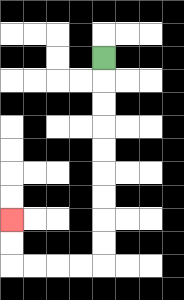{'start': '[4, 2]', 'end': '[0, 9]', 'path_directions': 'D,D,D,D,D,D,D,D,D,L,L,L,L,U,U', 'path_coordinates': '[[4, 2], [4, 3], [4, 4], [4, 5], [4, 6], [4, 7], [4, 8], [4, 9], [4, 10], [4, 11], [3, 11], [2, 11], [1, 11], [0, 11], [0, 10], [0, 9]]'}